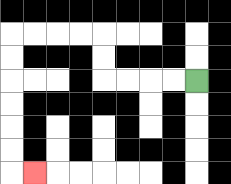{'start': '[8, 3]', 'end': '[1, 7]', 'path_directions': 'L,L,L,L,U,U,L,L,L,L,D,D,D,D,D,D,R', 'path_coordinates': '[[8, 3], [7, 3], [6, 3], [5, 3], [4, 3], [4, 2], [4, 1], [3, 1], [2, 1], [1, 1], [0, 1], [0, 2], [0, 3], [0, 4], [0, 5], [0, 6], [0, 7], [1, 7]]'}